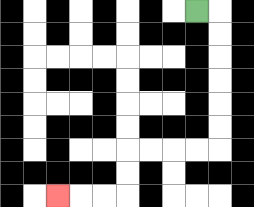{'start': '[8, 0]', 'end': '[2, 8]', 'path_directions': 'R,D,D,D,D,D,D,L,L,L,L,D,D,L,L,L', 'path_coordinates': '[[8, 0], [9, 0], [9, 1], [9, 2], [9, 3], [9, 4], [9, 5], [9, 6], [8, 6], [7, 6], [6, 6], [5, 6], [5, 7], [5, 8], [4, 8], [3, 8], [2, 8]]'}